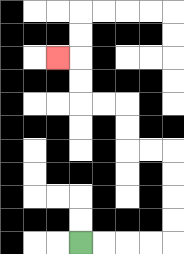{'start': '[3, 10]', 'end': '[2, 2]', 'path_directions': 'R,R,R,R,U,U,U,U,L,L,U,U,L,L,U,U,L', 'path_coordinates': '[[3, 10], [4, 10], [5, 10], [6, 10], [7, 10], [7, 9], [7, 8], [7, 7], [7, 6], [6, 6], [5, 6], [5, 5], [5, 4], [4, 4], [3, 4], [3, 3], [3, 2], [2, 2]]'}